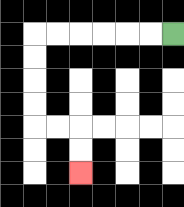{'start': '[7, 1]', 'end': '[3, 7]', 'path_directions': 'L,L,L,L,L,L,D,D,D,D,R,R,D,D', 'path_coordinates': '[[7, 1], [6, 1], [5, 1], [4, 1], [3, 1], [2, 1], [1, 1], [1, 2], [1, 3], [1, 4], [1, 5], [2, 5], [3, 5], [3, 6], [3, 7]]'}